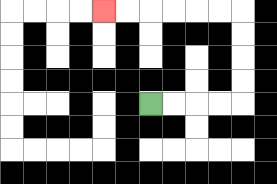{'start': '[6, 4]', 'end': '[4, 0]', 'path_directions': 'R,R,R,R,U,U,U,U,L,L,L,L,L,L', 'path_coordinates': '[[6, 4], [7, 4], [8, 4], [9, 4], [10, 4], [10, 3], [10, 2], [10, 1], [10, 0], [9, 0], [8, 0], [7, 0], [6, 0], [5, 0], [4, 0]]'}